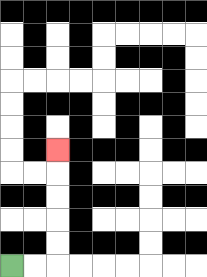{'start': '[0, 11]', 'end': '[2, 6]', 'path_directions': 'R,R,U,U,U,U,U', 'path_coordinates': '[[0, 11], [1, 11], [2, 11], [2, 10], [2, 9], [2, 8], [2, 7], [2, 6]]'}